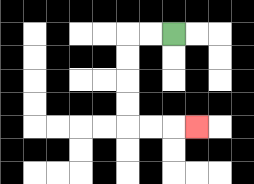{'start': '[7, 1]', 'end': '[8, 5]', 'path_directions': 'L,L,D,D,D,D,R,R,R', 'path_coordinates': '[[7, 1], [6, 1], [5, 1], [5, 2], [5, 3], [5, 4], [5, 5], [6, 5], [7, 5], [8, 5]]'}